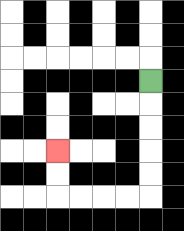{'start': '[6, 3]', 'end': '[2, 6]', 'path_directions': 'D,D,D,D,D,L,L,L,L,U,U', 'path_coordinates': '[[6, 3], [6, 4], [6, 5], [6, 6], [6, 7], [6, 8], [5, 8], [4, 8], [3, 8], [2, 8], [2, 7], [2, 6]]'}